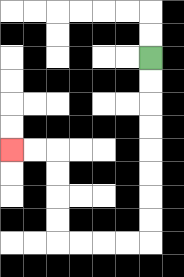{'start': '[6, 2]', 'end': '[0, 6]', 'path_directions': 'D,D,D,D,D,D,D,D,L,L,L,L,U,U,U,U,L,L', 'path_coordinates': '[[6, 2], [6, 3], [6, 4], [6, 5], [6, 6], [6, 7], [6, 8], [6, 9], [6, 10], [5, 10], [4, 10], [3, 10], [2, 10], [2, 9], [2, 8], [2, 7], [2, 6], [1, 6], [0, 6]]'}